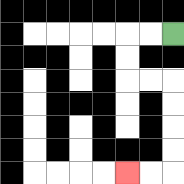{'start': '[7, 1]', 'end': '[5, 7]', 'path_directions': 'L,L,D,D,R,R,D,D,D,D,L,L', 'path_coordinates': '[[7, 1], [6, 1], [5, 1], [5, 2], [5, 3], [6, 3], [7, 3], [7, 4], [7, 5], [7, 6], [7, 7], [6, 7], [5, 7]]'}